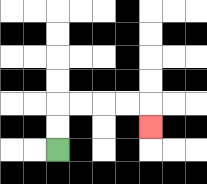{'start': '[2, 6]', 'end': '[6, 5]', 'path_directions': 'U,U,R,R,R,R,D', 'path_coordinates': '[[2, 6], [2, 5], [2, 4], [3, 4], [4, 4], [5, 4], [6, 4], [6, 5]]'}